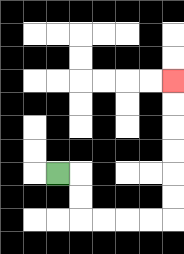{'start': '[2, 7]', 'end': '[7, 3]', 'path_directions': 'R,D,D,R,R,R,R,U,U,U,U,U,U', 'path_coordinates': '[[2, 7], [3, 7], [3, 8], [3, 9], [4, 9], [5, 9], [6, 9], [7, 9], [7, 8], [7, 7], [7, 6], [7, 5], [7, 4], [7, 3]]'}